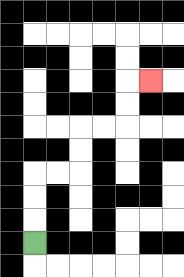{'start': '[1, 10]', 'end': '[6, 3]', 'path_directions': 'U,U,U,R,R,U,U,R,R,U,U,R', 'path_coordinates': '[[1, 10], [1, 9], [1, 8], [1, 7], [2, 7], [3, 7], [3, 6], [3, 5], [4, 5], [5, 5], [5, 4], [5, 3], [6, 3]]'}